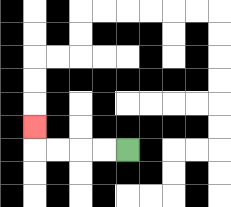{'start': '[5, 6]', 'end': '[1, 5]', 'path_directions': 'L,L,L,L,U', 'path_coordinates': '[[5, 6], [4, 6], [3, 6], [2, 6], [1, 6], [1, 5]]'}